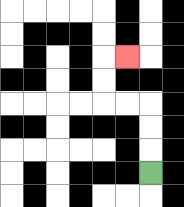{'start': '[6, 7]', 'end': '[5, 2]', 'path_directions': 'U,U,U,L,L,U,U,R', 'path_coordinates': '[[6, 7], [6, 6], [6, 5], [6, 4], [5, 4], [4, 4], [4, 3], [4, 2], [5, 2]]'}